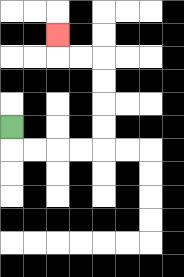{'start': '[0, 5]', 'end': '[2, 1]', 'path_directions': 'D,R,R,R,R,U,U,U,U,L,L,U', 'path_coordinates': '[[0, 5], [0, 6], [1, 6], [2, 6], [3, 6], [4, 6], [4, 5], [4, 4], [4, 3], [4, 2], [3, 2], [2, 2], [2, 1]]'}